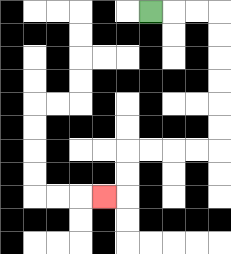{'start': '[6, 0]', 'end': '[4, 8]', 'path_directions': 'R,R,R,D,D,D,D,D,D,L,L,L,L,D,D,L', 'path_coordinates': '[[6, 0], [7, 0], [8, 0], [9, 0], [9, 1], [9, 2], [9, 3], [9, 4], [9, 5], [9, 6], [8, 6], [7, 6], [6, 6], [5, 6], [5, 7], [5, 8], [4, 8]]'}